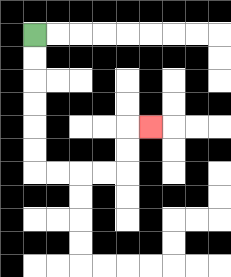{'start': '[1, 1]', 'end': '[6, 5]', 'path_directions': 'D,D,D,D,D,D,R,R,R,R,U,U,R', 'path_coordinates': '[[1, 1], [1, 2], [1, 3], [1, 4], [1, 5], [1, 6], [1, 7], [2, 7], [3, 7], [4, 7], [5, 7], [5, 6], [5, 5], [6, 5]]'}